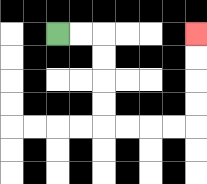{'start': '[2, 1]', 'end': '[8, 1]', 'path_directions': 'R,R,D,D,D,D,R,R,R,R,U,U,U,U', 'path_coordinates': '[[2, 1], [3, 1], [4, 1], [4, 2], [4, 3], [4, 4], [4, 5], [5, 5], [6, 5], [7, 5], [8, 5], [8, 4], [8, 3], [8, 2], [8, 1]]'}